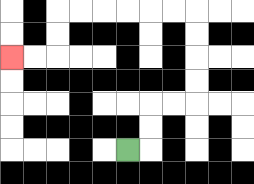{'start': '[5, 6]', 'end': '[0, 2]', 'path_directions': 'R,U,U,R,R,U,U,U,U,L,L,L,L,L,L,D,D,L,L', 'path_coordinates': '[[5, 6], [6, 6], [6, 5], [6, 4], [7, 4], [8, 4], [8, 3], [8, 2], [8, 1], [8, 0], [7, 0], [6, 0], [5, 0], [4, 0], [3, 0], [2, 0], [2, 1], [2, 2], [1, 2], [0, 2]]'}